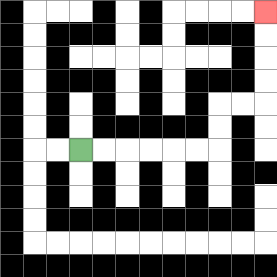{'start': '[3, 6]', 'end': '[11, 0]', 'path_directions': 'R,R,R,R,R,R,U,U,R,R,U,U,U,U', 'path_coordinates': '[[3, 6], [4, 6], [5, 6], [6, 6], [7, 6], [8, 6], [9, 6], [9, 5], [9, 4], [10, 4], [11, 4], [11, 3], [11, 2], [11, 1], [11, 0]]'}